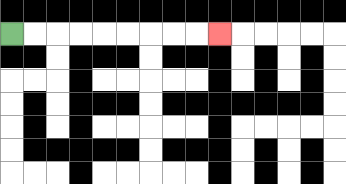{'start': '[0, 1]', 'end': '[9, 1]', 'path_directions': 'R,R,R,R,R,R,R,R,R', 'path_coordinates': '[[0, 1], [1, 1], [2, 1], [3, 1], [4, 1], [5, 1], [6, 1], [7, 1], [8, 1], [9, 1]]'}